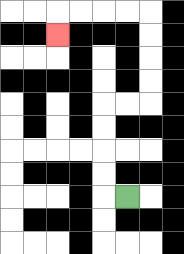{'start': '[5, 8]', 'end': '[2, 1]', 'path_directions': 'L,U,U,U,U,R,R,U,U,U,U,L,L,L,L,D', 'path_coordinates': '[[5, 8], [4, 8], [4, 7], [4, 6], [4, 5], [4, 4], [5, 4], [6, 4], [6, 3], [6, 2], [6, 1], [6, 0], [5, 0], [4, 0], [3, 0], [2, 0], [2, 1]]'}